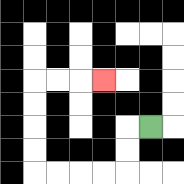{'start': '[6, 5]', 'end': '[4, 3]', 'path_directions': 'L,D,D,L,L,L,L,U,U,U,U,R,R,R', 'path_coordinates': '[[6, 5], [5, 5], [5, 6], [5, 7], [4, 7], [3, 7], [2, 7], [1, 7], [1, 6], [1, 5], [1, 4], [1, 3], [2, 3], [3, 3], [4, 3]]'}